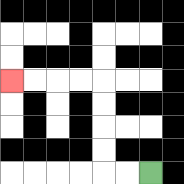{'start': '[6, 7]', 'end': '[0, 3]', 'path_directions': 'L,L,U,U,U,U,L,L,L,L', 'path_coordinates': '[[6, 7], [5, 7], [4, 7], [4, 6], [4, 5], [4, 4], [4, 3], [3, 3], [2, 3], [1, 3], [0, 3]]'}